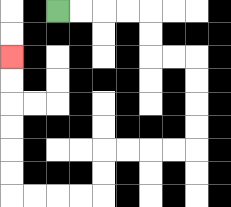{'start': '[2, 0]', 'end': '[0, 2]', 'path_directions': 'R,R,R,R,D,D,R,R,D,D,D,D,L,L,L,L,D,D,L,L,L,L,U,U,U,U,U,U', 'path_coordinates': '[[2, 0], [3, 0], [4, 0], [5, 0], [6, 0], [6, 1], [6, 2], [7, 2], [8, 2], [8, 3], [8, 4], [8, 5], [8, 6], [7, 6], [6, 6], [5, 6], [4, 6], [4, 7], [4, 8], [3, 8], [2, 8], [1, 8], [0, 8], [0, 7], [0, 6], [0, 5], [0, 4], [0, 3], [0, 2]]'}